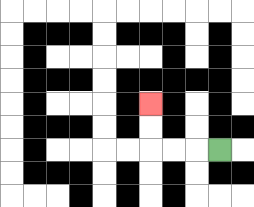{'start': '[9, 6]', 'end': '[6, 4]', 'path_directions': 'L,L,L,U,U', 'path_coordinates': '[[9, 6], [8, 6], [7, 6], [6, 6], [6, 5], [6, 4]]'}